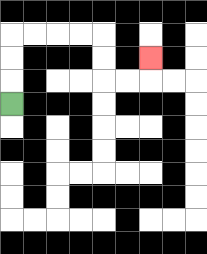{'start': '[0, 4]', 'end': '[6, 2]', 'path_directions': 'U,U,U,R,R,R,R,D,D,R,R,U', 'path_coordinates': '[[0, 4], [0, 3], [0, 2], [0, 1], [1, 1], [2, 1], [3, 1], [4, 1], [4, 2], [4, 3], [5, 3], [6, 3], [6, 2]]'}